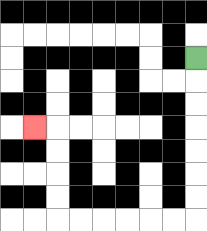{'start': '[8, 2]', 'end': '[1, 5]', 'path_directions': 'D,D,D,D,D,D,D,L,L,L,L,L,L,U,U,U,U,L', 'path_coordinates': '[[8, 2], [8, 3], [8, 4], [8, 5], [8, 6], [8, 7], [8, 8], [8, 9], [7, 9], [6, 9], [5, 9], [4, 9], [3, 9], [2, 9], [2, 8], [2, 7], [2, 6], [2, 5], [1, 5]]'}